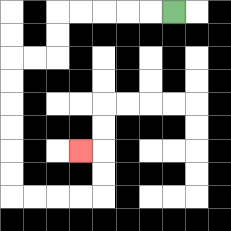{'start': '[7, 0]', 'end': '[3, 6]', 'path_directions': 'L,L,L,L,L,D,D,L,L,D,D,D,D,D,D,R,R,R,R,U,U,L', 'path_coordinates': '[[7, 0], [6, 0], [5, 0], [4, 0], [3, 0], [2, 0], [2, 1], [2, 2], [1, 2], [0, 2], [0, 3], [0, 4], [0, 5], [0, 6], [0, 7], [0, 8], [1, 8], [2, 8], [3, 8], [4, 8], [4, 7], [4, 6], [3, 6]]'}